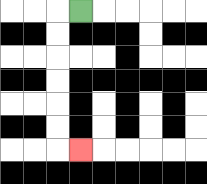{'start': '[3, 0]', 'end': '[3, 6]', 'path_directions': 'L,D,D,D,D,D,D,R', 'path_coordinates': '[[3, 0], [2, 0], [2, 1], [2, 2], [2, 3], [2, 4], [2, 5], [2, 6], [3, 6]]'}